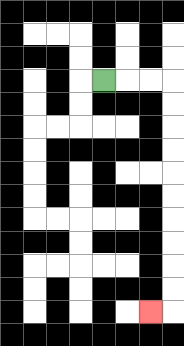{'start': '[4, 3]', 'end': '[6, 13]', 'path_directions': 'R,R,R,D,D,D,D,D,D,D,D,D,D,L', 'path_coordinates': '[[4, 3], [5, 3], [6, 3], [7, 3], [7, 4], [7, 5], [7, 6], [7, 7], [7, 8], [7, 9], [7, 10], [7, 11], [7, 12], [7, 13], [6, 13]]'}